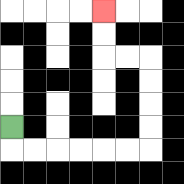{'start': '[0, 5]', 'end': '[4, 0]', 'path_directions': 'D,R,R,R,R,R,R,U,U,U,U,L,L,U,U', 'path_coordinates': '[[0, 5], [0, 6], [1, 6], [2, 6], [3, 6], [4, 6], [5, 6], [6, 6], [6, 5], [6, 4], [6, 3], [6, 2], [5, 2], [4, 2], [4, 1], [4, 0]]'}